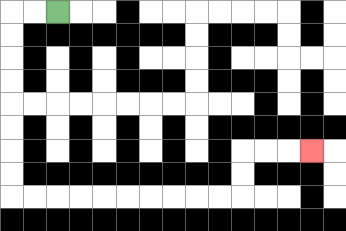{'start': '[2, 0]', 'end': '[13, 6]', 'path_directions': 'L,L,D,D,D,D,D,D,D,D,R,R,R,R,R,R,R,R,R,R,U,U,R,R,R', 'path_coordinates': '[[2, 0], [1, 0], [0, 0], [0, 1], [0, 2], [0, 3], [0, 4], [0, 5], [0, 6], [0, 7], [0, 8], [1, 8], [2, 8], [3, 8], [4, 8], [5, 8], [6, 8], [7, 8], [8, 8], [9, 8], [10, 8], [10, 7], [10, 6], [11, 6], [12, 6], [13, 6]]'}